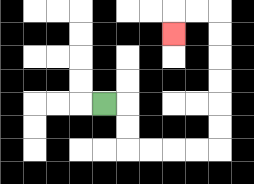{'start': '[4, 4]', 'end': '[7, 1]', 'path_directions': 'R,D,D,R,R,R,R,U,U,U,U,U,U,L,L,D', 'path_coordinates': '[[4, 4], [5, 4], [5, 5], [5, 6], [6, 6], [7, 6], [8, 6], [9, 6], [9, 5], [9, 4], [9, 3], [9, 2], [9, 1], [9, 0], [8, 0], [7, 0], [7, 1]]'}